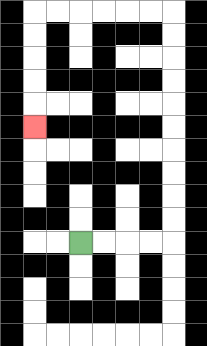{'start': '[3, 10]', 'end': '[1, 5]', 'path_directions': 'R,R,R,R,U,U,U,U,U,U,U,U,U,U,L,L,L,L,L,L,D,D,D,D,D', 'path_coordinates': '[[3, 10], [4, 10], [5, 10], [6, 10], [7, 10], [7, 9], [7, 8], [7, 7], [7, 6], [7, 5], [7, 4], [7, 3], [7, 2], [7, 1], [7, 0], [6, 0], [5, 0], [4, 0], [3, 0], [2, 0], [1, 0], [1, 1], [1, 2], [1, 3], [1, 4], [1, 5]]'}